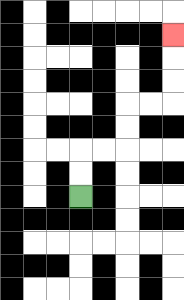{'start': '[3, 8]', 'end': '[7, 1]', 'path_directions': 'U,U,R,R,U,U,R,R,U,U,U', 'path_coordinates': '[[3, 8], [3, 7], [3, 6], [4, 6], [5, 6], [5, 5], [5, 4], [6, 4], [7, 4], [7, 3], [7, 2], [7, 1]]'}